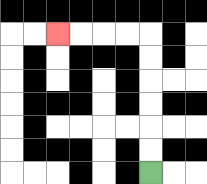{'start': '[6, 7]', 'end': '[2, 1]', 'path_directions': 'U,U,U,U,U,U,L,L,L,L', 'path_coordinates': '[[6, 7], [6, 6], [6, 5], [6, 4], [6, 3], [6, 2], [6, 1], [5, 1], [4, 1], [3, 1], [2, 1]]'}